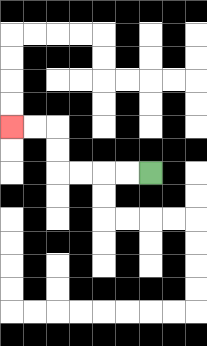{'start': '[6, 7]', 'end': '[0, 5]', 'path_directions': 'L,L,L,L,U,U,L,L', 'path_coordinates': '[[6, 7], [5, 7], [4, 7], [3, 7], [2, 7], [2, 6], [2, 5], [1, 5], [0, 5]]'}